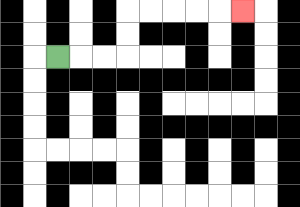{'start': '[2, 2]', 'end': '[10, 0]', 'path_directions': 'R,R,R,U,U,R,R,R,R,R', 'path_coordinates': '[[2, 2], [3, 2], [4, 2], [5, 2], [5, 1], [5, 0], [6, 0], [7, 0], [8, 0], [9, 0], [10, 0]]'}